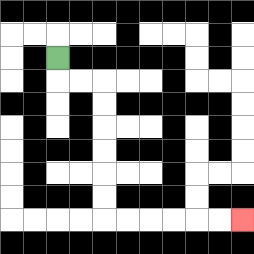{'start': '[2, 2]', 'end': '[10, 9]', 'path_directions': 'D,R,R,D,D,D,D,D,D,R,R,R,R,R,R', 'path_coordinates': '[[2, 2], [2, 3], [3, 3], [4, 3], [4, 4], [4, 5], [4, 6], [4, 7], [4, 8], [4, 9], [5, 9], [6, 9], [7, 9], [8, 9], [9, 9], [10, 9]]'}